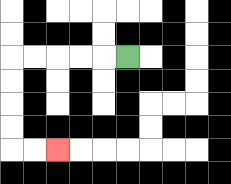{'start': '[5, 2]', 'end': '[2, 6]', 'path_directions': 'L,L,L,L,L,D,D,D,D,R,R', 'path_coordinates': '[[5, 2], [4, 2], [3, 2], [2, 2], [1, 2], [0, 2], [0, 3], [0, 4], [0, 5], [0, 6], [1, 6], [2, 6]]'}